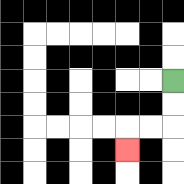{'start': '[7, 3]', 'end': '[5, 6]', 'path_directions': 'D,D,L,L,D', 'path_coordinates': '[[7, 3], [7, 4], [7, 5], [6, 5], [5, 5], [5, 6]]'}